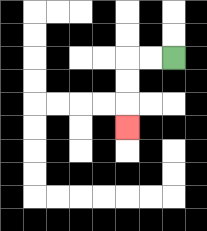{'start': '[7, 2]', 'end': '[5, 5]', 'path_directions': 'L,L,D,D,D', 'path_coordinates': '[[7, 2], [6, 2], [5, 2], [5, 3], [5, 4], [5, 5]]'}